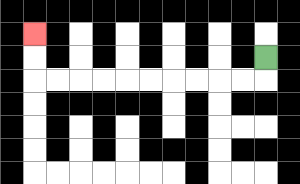{'start': '[11, 2]', 'end': '[1, 1]', 'path_directions': 'D,L,L,L,L,L,L,L,L,L,L,U,U', 'path_coordinates': '[[11, 2], [11, 3], [10, 3], [9, 3], [8, 3], [7, 3], [6, 3], [5, 3], [4, 3], [3, 3], [2, 3], [1, 3], [1, 2], [1, 1]]'}